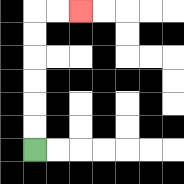{'start': '[1, 6]', 'end': '[3, 0]', 'path_directions': 'U,U,U,U,U,U,R,R', 'path_coordinates': '[[1, 6], [1, 5], [1, 4], [1, 3], [1, 2], [1, 1], [1, 0], [2, 0], [3, 0]]'}